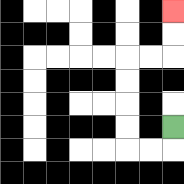{'start': '[7, 5]', 'end': '[7, 0]', 'path_directions': 'D,L,L,U,U,U,U,R,R,U,U', 'path_coordinates': '[[7, 5], [7, 6], [6, 6], [5, 6], [5, 5], [5, 4], [5, 3], [5, 2], [6, 2], [7, 2], [7, 1], [7, 0]]'}